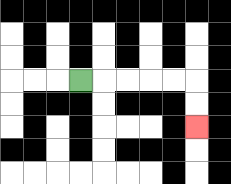{'start': '[3, 3]', 'end': '[8, 5]', 'path_directions': 'R,R,R,R,R,D,D', 'path_coordinates': '[[3, 3], [4, 3], [5, 3], [6, 3], [7, 3], [8, 3], [8, 4], [8, 5]]'}